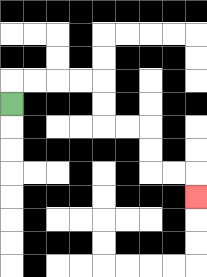{'start': '[0, 4]', 'end': '[8, 8]', 'path_directions': 'U,R,R,R,R,D,D,R,R,D,D,R,R,D', 'path_coordinates': '[[0, 4], [0, 3], [1, 3], [2, 3], [3, 3], [4, 3], [4, 4], [4, 5], [5, 5], [6, 5], [6, 6], [6, 7], [7, 7], [8, 7], [8, 8]]'}